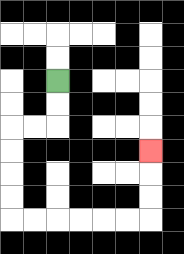{'start': '[2, 3]', 'end': '[6, 6]', 'path_directions': 'D,D,L,L,D,D,D,D,R,R,R,R,R,R,U,U,U', 'path_coordinates': '[[2, 3], [2, 4], [2, 5], [1, 5], [0, 5], [0, 6], [0, 7], [0, 8], [0, 9], [1, 9], [2, 9], [3, 9], [4, 9], [5, 9], [6, 9], [6, 8], [6, 7], [6, 6]]'}